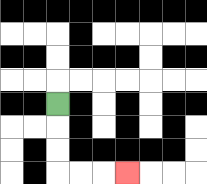{'start': '[2, 4]', 'end': '[5, 7]', 'path_directions': 'D,D,D,R,R,R', 'path_coordinates': '[[2, 4], [2, 5], [2, 6], [2, 7], [3, 7], [4, 7], [5, 7]]'}